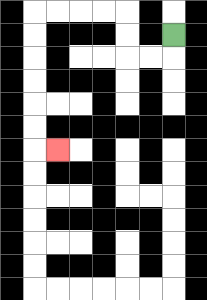{'start': '[7, 1]', 'end': '[2, 6]', 'path_directions': 'D,L,L,U,U,L,L,L,L,D,D,D,D,D,D,R', 'path_coordinates': '[[7, 1], [7, 2], [6, 2], [5, 2], [5, 1], [5, 0], [4, 0], [3, 0], [2, 0], [1, 0], [1, 1], [1, 2], [1, 3], [1, 4], [1, 5], [1, 6], [2, 6]]'}